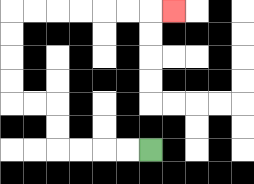{'start': '[6, 6]', 'end': '[7, 0]', 'path_directions': 'L,L,L,L,U,U,L,L,U,U,U,U,R,R,R,R,R,R,R', 'path_coordinates': '[[6, 6], [5, 6], [4, 6], [3, 6], [2, 6], [2, 5], [2, 4], [1, 4], [0, 4], [0, 3], [0, 2], [0, 1], [0, 0], [1, 0], [2, 0], [3, 0], [4, 0], [5, 0], [6, 0], [7, 0]]'}